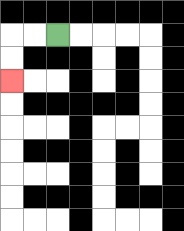{'start': '[2, 1]', 'end': '[0, 3]', 'path_directions': 'L,L,D,D', 'path_coordinates': '[[2, 1], [1, 1], [0, 1], [0, 2], [0, 3]]'}